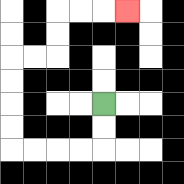{'start': '[4, 4]', 'end': '[5, 0]', 'path_directions': 'D,D,L,L,L,L,U,U,U,U,R,R,U,U,R,R,R', 'path_coordinates': '[[4, 4], [4, 5], [4, 6], [3, 6], [2, 6], [1, 6], [0, 6], [0, 5], [0, 4], [0, 3], [0, 2], [1, 2], [2, 2], [2, 1], [2, 0], [3, 0], [4, 0], [5, 0]]'}